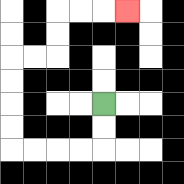{'start': '[4, 4]', 'end': '[5, 0]', 'path_directions': 'D,D,L,L,L,L,U,U,U,U,R,R,U,U,R,R,R', 'path_coordinates': '[[4, 4], [4, 5], [4, 6], [3, 6], [2, 6], [1, 6], [0, 6], [0, 5], [0, 4], [0, 3], [0, 2], [1, 2], [2, 2], [2, 1], [2, 0], [3, 0], [4, 0], [5, 0]]'}